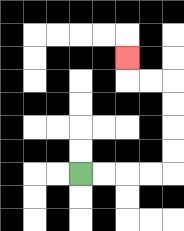{'start': '[3, 7]', 'end': '[5, 2]', 'path_directions': 'R,R,R,R,U,U,U,U,L,L,U', 'path_coordinates': '[[3, 7], [4, 7], [5, 7], [6, 7], [7, 7], [7, 6], [7, 5], [7, 4], [7, 3], [6, 3], [5, 3], [5, 2]]'}